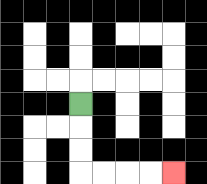{'start': '[3, 4]', 'end': '[7, 7]', 'path_directions': 'D,D,D,R,R,R,R', 'path_coordinates': '[[3, 4], [3, 5], [3, 6], [3, 7], [4, 7], [5, 7], [6, 7], [7, 7]]'}